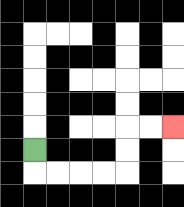{'start': '[1, 6]', 'end': '[7, 5]', 'path_directions': 'D,R,R,R,R,U,U,R,R', 'path_coordinates': '[[1, 6], [1, 7], [2, 7], [3, 7], [4, 7], [5, 7], [5, 6], [5, 5], [6, 5], [7, 5]]'}